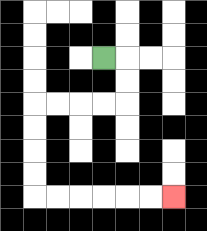{'start': '[4, 2]', 'end': '[7, 8]', 'path_directions': 'R,D,D,L,L,L,L,D,D,D,D,R,R,R,R,R,R', 'path_coordinates': '[[4, 2], [5, 2], [5, 3], [5, 4], [4, 4], [3, 4], [2, 4], [1, 4], [1, 5], [1, 6], [1, 7], [1, 8], [2, 8], [3, 8], [4, 8], [5, 8], [6, 8], [7, 8]]'}